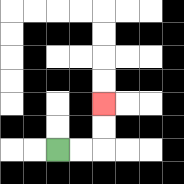{'start': '[2, 6]', 'end': '[4, 4]', 'path_directions': 'R,R,U,U', 'path_coordinates': '[[2, 6], [3, 6], [4, 6], [4, 5], [4, 4]]'}